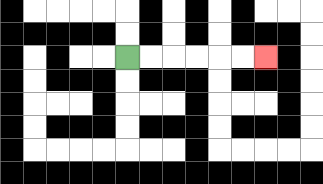{'start': '[5, 2]', 'end': '[11, 2]', 'path_directions': 'R,R,R,R,R,R', 'path_coordinates': '[[5, 2], [6, 2], [7, 2], [8, 2], [9, 2], [10, 2], [11, 2]]'}